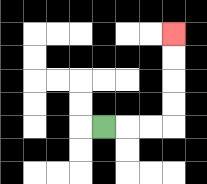{'start': '[4, 5]', 'end': '[7, 1]', 'path_directions': 'R,R,R,U,U,U,U', 'path_coordinates': '[[4, 5], [5, 5], [6, 5], [7, 5], [7, 4], [7, 3], [7, 2], [7, 1]]'}